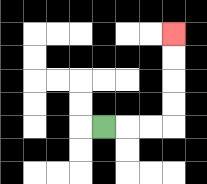{'start': '[4, 5]', 'end': '[7, 1]', 'path_directions': 'R,R,R,U,U,U,U', 'path_coordinates': '[[4, 5], [5, 5], [6, 5], [7, 5], [7, 4], [7, 3], [7, 2], [7, 1]]'}